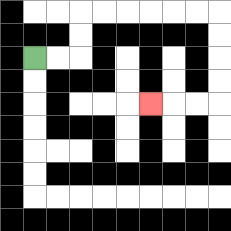{'start': '[1, 2]', 'end': '[6, 4]', 'path_directions': 'R,R,U,U,R,R,R,R,R,R,D,D,D,D,L,L,L', 'path_coordinates': '[[1, 2], [2, 2], [3, 2], [3, 1], [3, 0], [4, 0], [5, 0], [6, 0], [7, 0], [8, 0], [9, 0], [9, 1], [9, 2], [9, 3], [9, 4], [8, 4], [7, 4], [6, 4]]'}